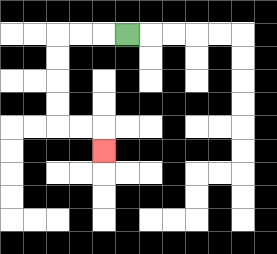{'start': '[5, 1]', 'end': '[4, 6]', 'path_directions': 'L,L,L,D,D,D,D,R,R,D', 'path_coordinates': '[[5, 1], [4, 1], [3, 1], [2, 1], [2, 2], [2, 3], [2, 4], [2, 5], [3, 5], [4, 5], [4, 6]]'}